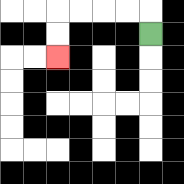{'start': '[6, 1]', 'end': '[2, 2]', 'path_directions': 'U,L,L,L,L,D,D', 'path_coordinates': '[[6, 1], [6, 0], [5, 0], [4, 0], [3, 0], [2, 0], [2, 1], [2, 2]]'}